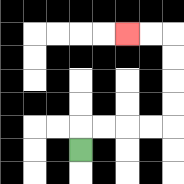{'start': '[3, 6]', 'end': '[5, 1]', 'path_directions': 'U,R,R,R,R,U,U,U,U,L,L', 'path_coordinates': '[[3, 6], [3, 5], [4, 5], [5, 5], [6, 5], [7, 5], [7, 4], [7, 3], [7, 2], [7, 1], [6, 1], [5, 1]]'}